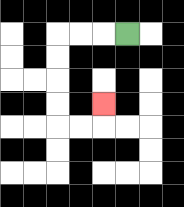{'start': '[5, 1]', 'end': '[4, 4]', 'path_directions': 'L,L,L,D,D,D,D,R,R,U', 'path_coordinates': '[[5, 1], [4, 1], [3, 1], [2, 1], [2, 2], [2, 3], [2, 4], [2, 5], [3, 5], [4, 5], [4, 4]]'}